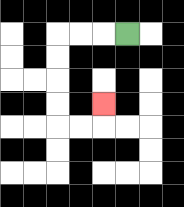{'start': '[5, 1]', 'end': '[4, 4]', 'path_directions': 'L,L,L,D,D,D,D,R,R,U', 'path_coordinates': '[[5, 1], [4, 1], [3, 1], [2, 1], [2, 2], [2, 3], [2, 4], [2, 5], [3, 5], [4, 5], [4, 4]]'}